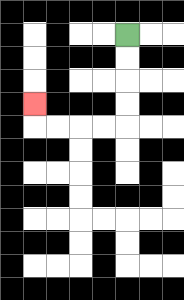{'start': '[5, 1]', 'end': '[1, 4]', 'path_directions': 'D,D,D,D,L,L,L,L,U', 'path_coordinates': '[[5, 1], [5, 2], [5, 3], [5, 4], [5, 5], [4, 5], [3, 5], [2, 5], [1, 5], [1, 4]]'}